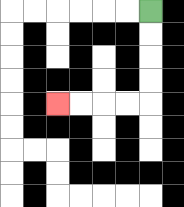{'start': '[6, 0]', 'end': '[2, 4]', 'path_directions': 'D,D,D,D,L,L,L,L', 'path_coordinates': '[[6, 0], [6, 1], [6, 2], [6, 3], [6, 4], [5, 4], [4, 4], [3, 4], [2, 4]]'}